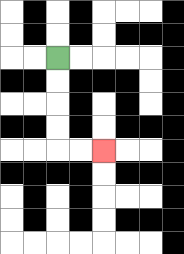{'start': '[2, 2]', 'end': '[4, 6]', 'path_directions': 'D,D,D,D,R,R', 'path_coordinates': '[[2, 2], [2, 3], [2, 4], [2, 5], [2, 6], [3, 6], [4, 6]]'}